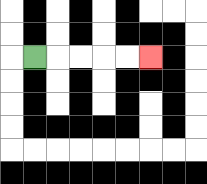{'start': '[1, 2]', 'end': '[6, 2]', 'path_directions': 'R,R,R,R,R', 'path_coordinates': '[[1, 2], [2, 2], [3, 2], [4, 2], [5, 2], [6, 2]]'}